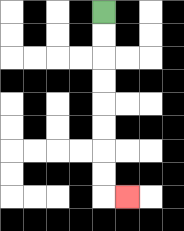{'start': '[4, 0]', 'end': '[5, 8]', 'path_directions': 'D,D,D,D,D,D,D,D,R', 'path_coordinates': '[[4, 0], [4, 1], [4, 2], [4, 3], [4, 4], [4, 5], [4, 6], [4, 7], [4, 8], [5, 8]]'}